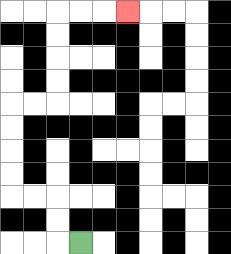{'start': '[3, 10]', 'end': '[5, 0]', 'path_directions': 'L,U,U,L,L,U,U,U,U,R,R,U,U,U,U,R,R,R', 'path_coordinates': '[[3, 10], [2, 10], [2, 9], [2, 8], [1, 8], [0, 8], [0, 7], [0, 6], [0, 5], [0, 4], [1, 4], [2, 4], [2, 3], [2, 2], [2, 1], [2, 0], [3, 0], [4, 0], [5, 0]]'}